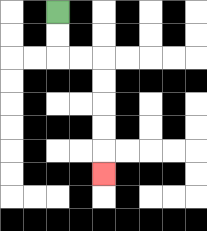{'start': '[2, 0]', 'end': '[4, 7]', 'path_directions': 'D,D,R,R,D,D,D,D,D', 'path_coordinates': '[[2, 0], [2, 1], [2, 2], [3, 2], [4, 2], [4, 3], [4, 4], [4, 5], [4, 6], [4, 7]]'}